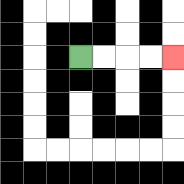{'start': '[3, 2]', 'end': '[7, 2]', 'path_directions': 'R,R,R,R', 'path_coordinates': '[[3, 2], [4, 2], [5, 2], [6, 2], [7, 2]]'}